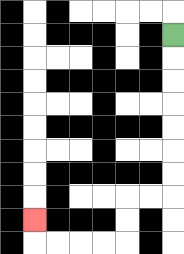{'start': '[7, 1]', 'end': '[1, 9]', 'path_directions': 'D,D,D,D,D,D,D,L,L,D,D,L,L,L,L,U', 'path_coordinates': '[[7, 1], [7, 2], [7, 3], [7, 4], [7, 5], [7, 6], [7, 7], [7, 8], [6, 8], [5, 8], [5, 9], [5, 10], [4, 10], [3, 10], [2, 10], [1, 10], [1, 9]]'}